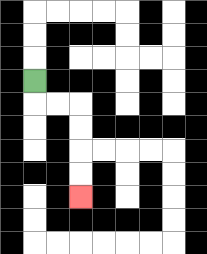{'start': '[1, 3]', 'end': '[3, 8]', 'path_directions': 'D,R,R,D,D,D,D', 'path_coordinates': '[[1, 3], [1, 4], [2, 4], [3, 4], [3, 5], [3, 6], [3, 7], [3, 8]]'}